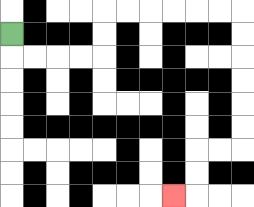{'start': '[0, 1]', 'end': '[7, 8]', 'path_directions': 'D,R,R,R,R,U,U,R,R,R,R,R,R,D,D,D,D,D,D,L,L,D,D,L', 'path_coordinates': '[[0, 1], [0, 2], [1, 2], [2, 2], [3, 2], [4, 2], [4, 1], [4, 0], [5, 0], [6, 0], [7, 0], [8, 0], [9, 0], [10, 0], [10, 1], [10, 2], [10, 3], [10, 4], [10, 5], [10, 6], [9, 6], [8, 6], [8, 7], [8, 8], [7, 8]]'}